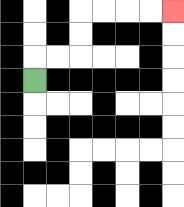{'start': '[1, 3]', 'end': '[7, 0]', 'path_directions': 'U,R,R,U,U,R,R,R,R', 'path_coordinates': '[[1, 3], [1, 2], [2, 2], [3, 2], [3, 1], [3, 0], [4, 0], [5, 0], [6, 0], [7, 0]]'}